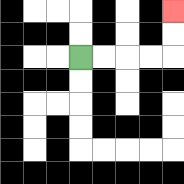{'start': '[3, 2]', 'end': '[7, 0]', 'path_directions': 'R,R,R,R,U,U', 'path_coordinates': '[[3, 2], [4, 2], [5, 2], [6, 2], [7, 2], [7, 1], [7, 0]]'}